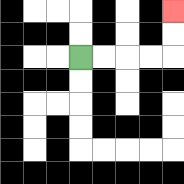{'start': '[3, 2]', 'end': '[7, 0]', 'path_directions': 'R,R,R,R,U,U', 'path_coordinates': '[[3, 2], [4, 2], [5, 2], [6, 2], [7, 2], [7, 1], [7, 0]]'}